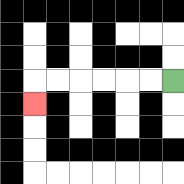{'start': '[7, 3]', 'end': '[1, 4]', 'path_directions': 'L,L,L,L,L,L,D', 'path_coordinates': '[[7, 3], [6, 3], [5, 3], [4, 3], [3, 3], [2, 3], [1, 3], [1, 4]]'}